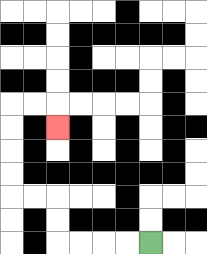{'start': '[6, 10]', 'end': '[2, 5]', 'path_directions': 'L,L,L,L,U,U,L,L,U,U,U,U,R,R,D', 'path_coordinates': '[[6, 10], [5, 10], [4, 10], [3, 10], [2, 10], [2, 9], [2, 8], [1, 8], [0, 8], [0, 7], [0, 6], [0, 5], [0, 4], [1, 4], [2, 4], [2, 5]]'}